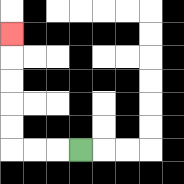{'start': '[3, 6]', 'end': '[0, 1]', 'path_directions': 'L,L,L,U,U,U,U,U', 'path_coordinates': '[[3, 6], [2, 6], [1, 6], [0, 6], [0, 5], [0, 4], [0, 3], [0, 2], [0, 1]]'}